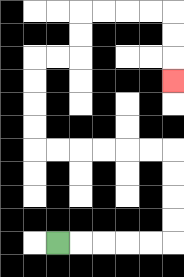{'start': '[2, 10]', 'end': '[7, 3]', 'path_directions': 'R,R,R,R,R,U,U,U,U,L,L,L,L,L,L,U,U,U,U,R,R,U,U,R,R,R,R,D,D,D', 'path_coordinates': '[[2, 10], [3, 10], [4, 10], [5, 10], [6, 10], [7, 10], [7, 9], [7, 8], [7, 7], [7, 6], [6, 6], [5, 6], [4, 6], [3, 6], [2, 6], [1, 6], [1, 5], [1, 4], [1, 3], [1, 2], [2, 2], [3, 2], [3, 1], [3, 0], [4, 0], [5, 0], [6, 0], [7, 0], [7, 1], [7, 2], [7, 3]]'}